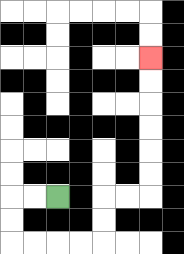{'start': '[2, 8]', 'end': '[6, 2]', 'path_directions': 'L,L,D,D,R,R,R,R,U,U,R,R,U,U,U,U,U,U', 'path_coordinates': '[[2, 8], [1, 8], [0, 8], [0, 9], [0, 10], [1, 10], [2, 10], [3, 10], [4, 10], [4, 9], [4, 8], [5, 8], [6, 8], [6, 7], [6, 6], [6, 5], [6, 4], [6, 3], [6, 2]]'}